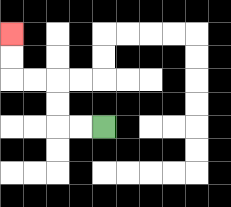{'start': '[4, 5]', 'end': '[0, 1]', 'path_directions': 'L,L,U,U,L,L,U,U', 'path_coordinates': '[[4, 5], [3, 5], [2, 5], [2, 4], [2, 3], [1, 3], [0, 3], [0, 2], [0, 1]]'}